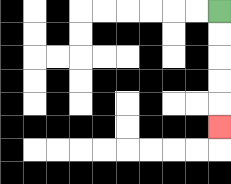{'start': '[9, 0]', 'end': '[9, 5]', 'path_directions': 'D,D,D,D,D', 'path_coordinates': '[[9, 0], [9, 1], [9, 2], [9, 3], [9, 4], [9, 5]]'}